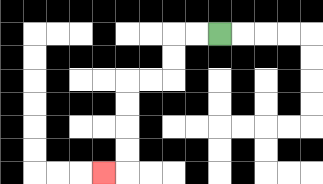{'start': '[9, 1]', 'end': '[4, 7]', 'path_directions': 'L,L,D,D,L,L,D,D,D,D,L', 'path_coordinates': '[[9, 1], [8, 1], [7, 1], [7, 2], [7, 3], [6, 3], [5, 3], [5, 4], [5, 5], [5, 6], [5, 7], [4, 7]]'}